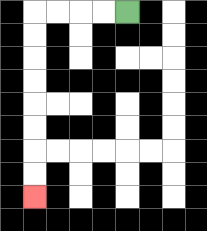{'start': '[5, 0]', 'end': '[1, 8]', 'path_directions': 'L,L,L,L,D,D,D,D,D,D,D,D', 'path_coordinates': '[[5, 0], [4, 0], [3, 0], [2, 0], [1, 0], [1, 1], [1, 2], [1, 3], [1, 4], [1, 5], [1, 6], [1, 7], [1, 8]]'}